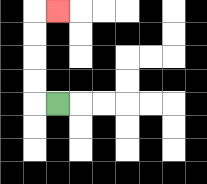{'start': '[2, 4]', 'end': '[2, 0]', 'path_directions': 'L,U,U,U,U,R', 'path_coordinates': '[[2, 4], [1, 4], [1, 3], [1, 2], [1, 1], [1, 0], [2, 0]]'}